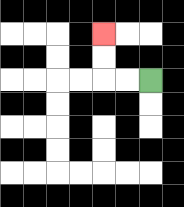{'start': '[6, 3]', 'end': '[4, 1]', 'path_directions': 'L,L,U,U', 'path_coordinates': '[[6, 3], [5, 3], [4, 3], [4, 2], [4, 1]]'}